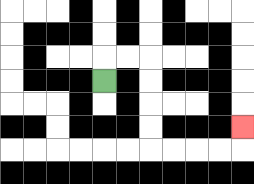{'start': '[4, 3]', 'end': '[10, 5]', 'path_directions': 'U,R,R,D,D,D,D,R,R,R,R,U', 'path_coordinates': '[[4, 3], [4, 2], [5, 2], [6, 2], [6, 3], [6, 4], [6, 5], [6, 6], [7, 6], [8, 6], [9, 6], [10, 6], [10, 5]]'}